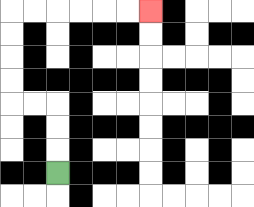{'start': '[2, 7]', 'end': '[6, 0]', 'path_directions': 'U,U,U,L,L,U,U,U,U,R,R,R,R,R,R', 'path_coordinates': '[[2, 7], [2, 6], [2, 5], [2, 4], [1, 4], [0, 4], [0, 3], [0, 2], [0, 1], [0, 0], [1, 0], [2, 0], [3, 0], [4, 0], [5, 0], [6, 0]]'}